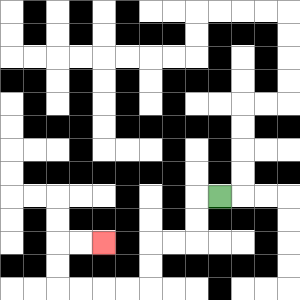{'start': '[9, 8]', 'end': '[4, 10]', 'path_directions': 'L,D,D,L,L,D,D,L,L,L,L,U,U,R,R', 'path_coordinates': '[[9, 8], [8, 8], [8, 9], [8, 10], [7, 10], [6, 10], [6, 11], [6, 12], [5, 12], [4, 12], [3, 12], [2, 12], [2, 11], [2, 10], [3, 10], [4, 10]]'}